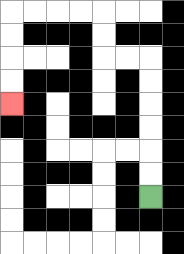{'start': '[6, 8]', 'end': '[0, 4]', 'path_directions': 'U,U,U,U,U,U,L,L,U,U,L,L,L,L,D,D,D,D', 'path_coordinates': '[[6, 8], [6, 7], [6, 6], [6, 5], [6, 4], [6, 3], [6, 2], [5, 2], [4, 2], [4, 1], [4, 0], [3, 0], [2, 0], [1, 0], [0, 0], [0, 1], [0, 2], [0, 3], [0, 4]]'}